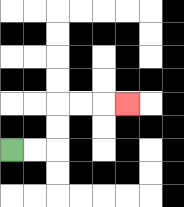{'start': '[0, 6]', 'end': '[5, 4]', 'path_directions': 'R,R,U,U,R,R,R', 'path_coordinates': '[[0, 6], [1, 6], [2, 6], [2, 5], [2, 4], [3, 4], [4, 4], [5, 4]]'}